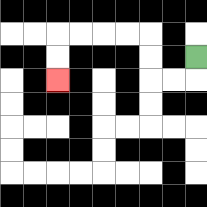{'start': '[8, 2]', 'end': '[2, 3]', 'path_directions': 'D,L,L,U,U,L,L,L,L,D,D', 'path_coordinates': '[[8, 2], [8, 3], [7, 3], [6, 3], [6, 2], [6, 1], [5, 1], [4, 1], [3, 1], [2, 1], [2, 2], [2, 3]]'}